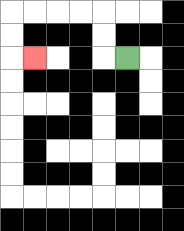{'start': '[5, 2]', 'end': '[1, 2]', 'path_directions': 'L,U,U,L,L,L,L,D,D,R', 'path_coordinates': '[[5, 2], [4, 2], [4, 1], [4, 0], [3, 0], [2, 0], [1, 0], [0, 0], [0, 1], [0, 2], [1, 2]]'}